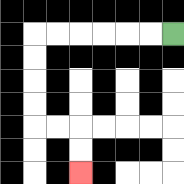{'start': '[7, 1]', 'end': '[3, 7]', 'path_directions': 'L,L,L,L,L,L,D,D,D,D,R,R,D,D', 'path_coordinates': '[[7, 1], [6, 1], [5, 1], [4, 1], [3, 1], [2, 1], [1, 1], [1, 2], [1, 3], [1, 4], [1, 5], [2, 5], [3, 5], [3, 6], [3, 7]]'}